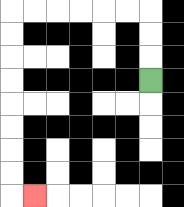{'start': '[6, 3]', 'end': '[1, 8]', 'path_directions': 'U,U,U,L,L,L,L,L,L,D,D,D,D,D,D,D,D,R', 'path_coordinates': '[[6, 3], [6, 2], [6, 1], [6, 0], [5, 0], [4, 0], [3, 0], [2, 0], [1, 0], [0, 0], [0, 1], [0, 2], [0, 3], [0, 4], [0, 5], [0, 6], [0, 7], [0, 8], [1, 8]]'}